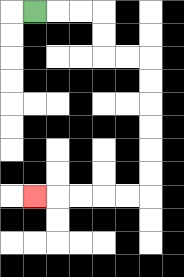{'start': '[1, 0]', 'end': '[1, 8]', 'path_directions': 'R,R,R,D,D,R,R,D,D,D,D,D,D,L,L,L,L,L', 'path_coordinates': '[[1, 0], [2, 0], [3, 0], [4, 0], [4, 1], [4, 2], [5, 2], [6, 2], [6, 3], [6, 4], [6, 5], [6, 6], [6, 7], [6, 8], [5, 8], [4, 8], [3, 8], [2, 8], [1, 8]]'}